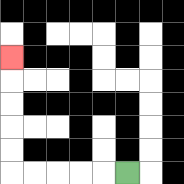{'start': '[5, 7]', 'end': '[0, 2]', 'path_directions': 'L,L,L,L,L,U,U,U,U,U', 'path_coordinates': '[[5, 7], [4, 7], [3, 7], [2, 7], [1, 7], [0, 7], [0, 6], [0, 5], [0, 4], [0, 3], [0, 2]]'}